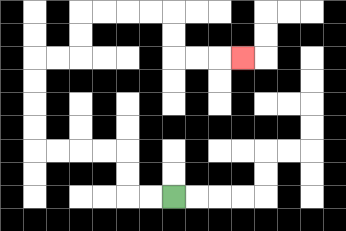{'start': '[7, 8]', 'end': '[10, 2]', 'path_directions': 'L,L,U,U,L,L,L,L,U,U,U,U,R,R,U,U,R,R,R,R,D,D,R,R,R', 'path_coordinates': '[[7, 8], [6, 8], [5, 8], [5, 7], [5, 6], [4, 6], [3, 6], [2, 6], [1, 6], [1, 5], [1, 4], [1, 3], [1, 2], [2, 2], [3, 2], [3, 1], [3, 0], [4, 0], [5, 0], [6, 0], [7, 0], [7, 1], [7, 2], [8, 2], [9, 2], [10, 2]]'}